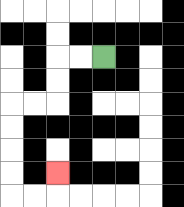{'start': '[4, 2]', 'end': '[2, 7]', 'path_directions': 'L,L,D,D,L,L,D,D,D,D,R,R,U', 'path_coordinates': '[[4, 2], [3, 2], [2, 2], [2, 3], [2, 4], [1, 4], [0, 4], [0, 5], [0, 6], [0, 7], [0, 8], [1, 8], [2, 8], [2, 7]]'}